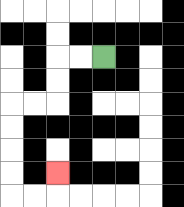{'start': '[4, 2]', 'end': '[2, 7]', 'path_directions': 'L,L,D,D,L,L,D,D,D,D,R,R,U', 'path_coordinates': '[[4, 2], [3, 2], [2, 2], [2, 3], [2, 4], [1, 4], [0, 4], [0, 5], [0, 6], [0, 7], [0, 8], [1, 8], [2, 8], [2, 7]]'}